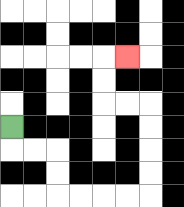{'start': '[0, 5]', 'end': '[5, 2]', 'path_directions': 'D,R,R,D,D,R,R,R,R,U,U,U,U,L,L,U,U,R', 'path_coordinates': '[[0, 5], [0, 6], [1, 6], [2, 6], [2, 7], [2, 8], [3, 8], [4, 8], [5, 8], [6, 8], [6, 7], [6, 6], [6, 5], [6, 4], [5, 4], [4, 4], [4, 3], [4, 2], [5, 2]]'}